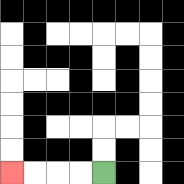{'start': '[4, 7]', 'end': '[0, 7]', 'path_directions': 'L,L,L,L', 'path_coordinates': '[[4, 7], [3, 7], [2, 7], [1, 7], [0, 7]]'}